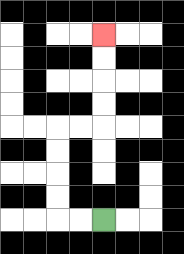{'start': '[4, 9]', 'end': '[4, 1]', 'path_directions': 'L,L,U,U,U,U,R,R,U,U,U,U', 'path_coordinates': '[[4, 9], [3, 9], [2, 9], [2, 8], [2, 7], [2, 6], [2, 5], [3, 5], [4, 5], [4, 4], [4, 3], [4, 2], [4, 1]]'}